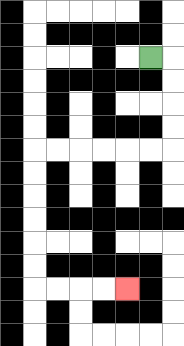{'start': '[6, 2]', 'end': '[5, 12]', 'path_directions': 'R,D,D,D,D,L,L,L,L,L,L,D,D,D,D,D,D,R,R,R,R', 'path_coordinates': '[[6, 2], [7, 2], [7, 3], [7, 4], [7, 5], [7, 6], [6, 6], [5, 6], [4, 6], [3, 6], [2, 6], [1, 6], [1, 7], [1, 8], [1, 9], [1, 10], [1, 11], [1, 12], [2, 12], [3, 12], [4, 12], [5, 12]]'}